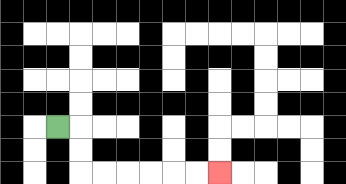{'start': '[2, 5]', 'end': '[9, 7]', 'path_directions': 'R,D,D,R,R,R,R,R,R', 'path_coordinates': '[[2, 5], [3, 5], [3, 6], [3, 7], [4, 7], [5, 7], [6, 7], [7, 7], [8, 7], [9, 7]]'}